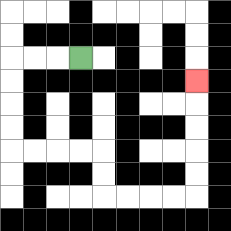{'start': '[3, 2]', 'end': '[8, 3]', 'path_directions': 'L,L,L,D,D,D,D,R,R,R,R,D,D,R,R,R,R,U,U,U,U,U', 'path_coordinates': '[[3, 2], [2, 2], [1, 2], [0, 2], [0, 3], [0, 4], [0, 5], [0, 6], [1, 6], [2, 6], [3, 6], [4, 6], [4, 7], [4, 8], [5, 8], [6, 8], [7, 8], [8, 8], [8, 7], [8, 6], [8, 5], [8, 4], [8, 3]]'}